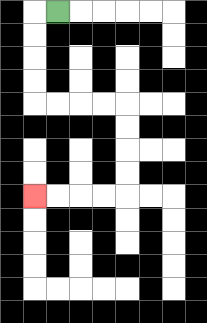{'start': '[2, 0]', 'end': '[1, 8]', 'path_directions': 'L,D,D,D,D,R,R,R,R,D,D,D,D,L,L,L,L', 'path_coordinates': '[[2, 0], [1, 0], [1, 1], [1, 2], [1, 3], [1, 4], [2, 4], [3, 4], [4, 4], [5, 4], [5, 5], [5, 6], [5, 7], [5, 8], [4, 8], [3, 8], [2, 8], [1, 8]]'}